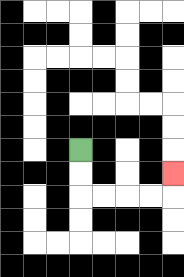{'start': '[3, 6]', 'end': '[7, 7]', 'path_directions': 'D,D,R,R,R,R,U', 'path_coordinates': '[[3, 6], [3, 7], [3, 8], [4, 8], [5, 8], [6, 8], [7, 8], [7, 7]]'}